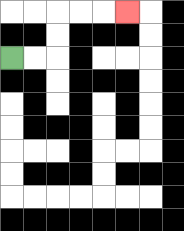{'start': '[0, 2]', 'end': '[5, 0]', 'path_directions': 'R,R,U,U,R,R,R', 'path_coordinates': '[[0, 2], [1, 2], [2, 2], [2, 1], [2, 0], [3, 0], [4, 0], [5, 0]]'}